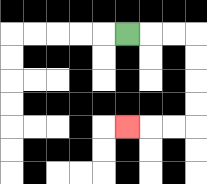{'start': '[5, 1]', 'end': '[5, 5]', 'path_directions': 'R,R,R,D,D,D,D,L,L,L', 'path_coordinates': '[[5, 1], [6, 1], [7, 1], [8, 1], [8, 2], [8, 3], [8, 4], [8, 5], [7, 5], [6, 5], [5, 5]]'}